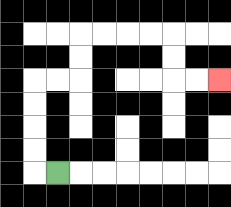{'start': '[2, 7]', 'end': '[9, 3]', 'path_directions': 'L,U,U,U,U,R,R,U,U,R,R,R,R,D,D,R,R', 'path_coordinates': '[[2, 7], [1, 7], [1, 6], [1, 5], [1, 4], [1, 3], [2, 3], [3, 3], [3, 2], [3, 1], [4, 1], [5, 1], [6, 1], [7, 1], [7, 2], [7, 3], [8, 3], [9, 3]]'}